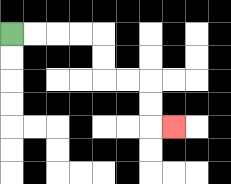{'start': '[0, 1]', 'end': '[7, 5]', 'path_directions': 'R,R,R,R,D,D,R,R,D,D,R', 'path_coordinates': '[[0, 1], [1, 1], [2, 1], [3, 1], [4, 1], [4, 2], [4, 3], [5, 3], [6, 3], [6, 4], [6, 5], [7, 5]]'}